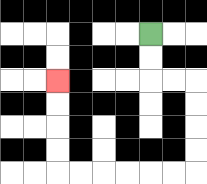{'start': '[6, 1]', 'end': '[2, 3]', 'path_directions': 'D,D,R,R,D,D,D,D,L,L,L,L,L,L,U,U,U,U', 'path_coordinates': '[[6, 1], [6, 2], [6, 3], [7, 3], [8, 3], [8, 4], [8, 5], [8, 6], [8, 7], [7, 7], [6, 7], [5, 7], [4, 7], [3, 7], [2, 7], [2, 6], [2, 5], [2, 4], [2, 3]]'}